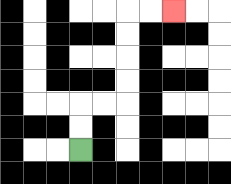{'start': '[3, 6]', 'end': '[7, 0]', 'path_directions': 'U,U,R,R,U,U,U,U,R,R', 'path_coordinates': '[[3, 6], [3, 5], [3, 4], [4, 4], [5, 4], [5, 3], [5, 2], [5, 1], [5, 0], [6, 0], [7, 0]]'}